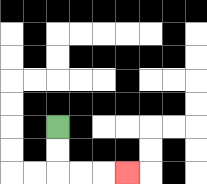{'start': '[2, 5]', 'end': '[5, 7]', 'path_directions': 'D,D,R,R,R', 'path_coordinates': '[[2, 5], [2, 6], [2, 7], [3, 7], [4, 7], [5, 7]]'}